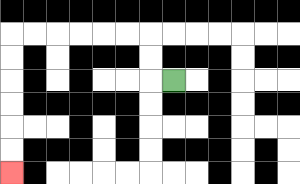{'start': '[7, 3]', 'end': '[0, 7]', 'path_directions': 'L,U,U,L,L,L,L,L,L,D,D,D,D,D,D', 'path_coordinates': '[[7, 3], [6, 3], [6, 2], [6, 1], [5, 1], [4, 1], [3, 1], [2, 1], [1, 1], [0, 1], [0, 2], [0, 3], [0, 4], [0, 5], [0, 6], [0, 7]]'}